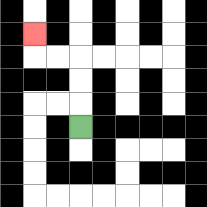{'start': '[3, 5]', 'end': '[1, 1]', 'path_directions': 'U,U,U,L,L,U', 'path_coordinates': '[[3, 5], [3, 4], [3, 3], [3, 2], [2, 2], [1, 2], [1, 1]]'}